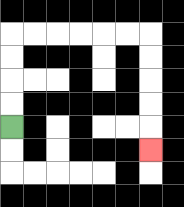{'start': '[0, 5]', 'end': '[6, 6]', 'path_directions': 'U,U,U,U,R,R,R,R,R,R,D,D,D,D,D', 'path_coordinates': '[[0, 5], [0, 4], [0, 3], [0, 2], [0, 1], [1, 1], [2, 1], [3, 1], [4, 1], [5, 1], [6, 1], [6, 2], [6, 3], [6, 4], [6, 5], [6, 6]]'}